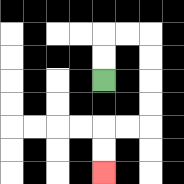{'start': '[4, 3]', 'end': '[4, 7]', 'path_directions': 'U,U,R,R,D,D,D,D,L,L,D,D', 'path_coordinates': '[[4, 3], [4, 2], [4, 1], [5, 1], [6, 1], [6, 2], [6, 3], [6, 4], [6, 5], [5, 5], [4, 5], [4, 6], [4, 7]]'}